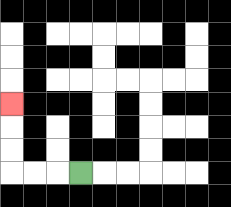{'start': '[3, 7]', 'end': '[0, 4]', 'path_directions': 'L,L,L,U,U,U', 'path_coordinates': '[[3, 7], [2, 7], [1, 7], [0, 7], [0, 6], [0, 5], [0, 4]]'}